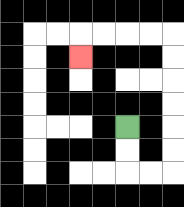{'start': '[5, 5]', 'end': '[3, 2]', 'path_directions': 'D,D,R,R,U,U,U,U,U,U,L,L,L,L,D', 'path_coordinates': '[[5, 5], [5, 6], [5, 7], [6, 7], [7, 7], [7, 6], [7, 5], [7, 4], [7, 3], [7, 2], [7, 1], [6, 1], [5, 1], [4, 1], [3, 1], [3, 2]]'}